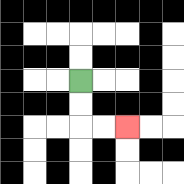{'start': '[3, 3]', 'end': '[5, 5]', 'path_directions': 'D,D,R,R', 'path_coordinates': '[[3, 3], [3, 4], [3, 5], [4, 5], [5, 5]]'}